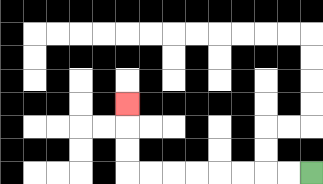{'start': '[13, 7]', 'end': '[5, 4]', 'path_directions': 'L,L,L,L,L,L,L,L,U,U,U', 'path_coordinates': '[[13, 7], [12, 7], [11, 7], [10, 7], [9, 7], [8, 7], [7, 7], [6, 7], [5, 7], [5, 6], [5, 5], [5, 4]]'}